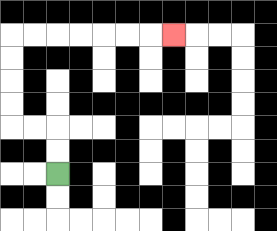{'start': '[2, 7]', 'end': '[7, 1]', 'path_directions': 'U,U,L,L,U,U,U,U,R,R,R,R,R,R,R', 'path_coordinates': '[[2, 7], [2, 6], [2, 5], [1, 5], [0, 5], [0, 4], [0, 3], [0, 2], [0, 1], [1, 1], [2, 1], [3, 1], [4, 1], [5, 1], [6, 1], [7, 1]]'}